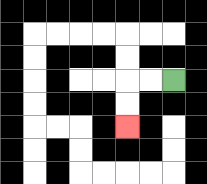{'start': '[7, 3]', 'end': '[5, 5]', 'path_directions': 'L,L,D,D', 'path_coordinates': '[[7, 3], [6, 3], [5, 3], [5, 4], [5, 5]]'}